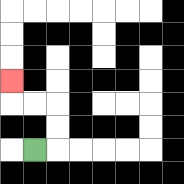{'start': '[1, 6]', 'end': '[0, 3]', 'path_directions': 'R,U,U,L,L,U', 'path_coordinates': '[[1, 6], [2, 6], [2, 5], [2, 4], [1, 4], [0, 4], [0, 3]]'}